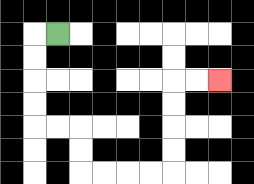{'start': '[2, 1]', 'end': '[9, 3]', 'path_directions': 'L,D,D,D,D,R,R,D,D,R,R,R,R,U,U,U,U,R,R', 'path_coordinates': '[[2, 1], [1, 1], [1, 2], [1, 3], [1, 4], [1, 5], [2, 5], [3, 5], [3, 6], [3, 7], [4, 7], [5, 7], [6, 7], [7, 7], [7, 6], [7, 5], [7, 4], [7, 3], [8, 3], [9, 3]]'}